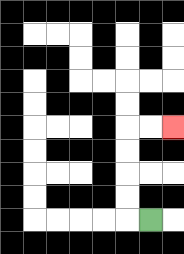{'start': '[6, 9]', 'end': '[7, 5]', 'path_directions': 'L,U,U,U,U,R,R', 'path_coordinates': '[[6, 9], [5, 9], [5, 8], [5, 7], [5, 6], [5, 5], [6, 5], [7, 5]]'}